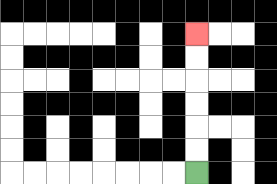{'start': '[8, 7]', 'end': '[8, 1]', 'path_directions': 'U,U,U,U,U,U', 'path_coordinates': '[[8, 7], [8, 6], [8, 5], [8, 4], [8, 3], [8, 2], [8, 1]]'}